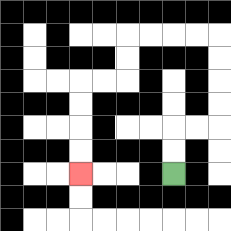{'start': '[7, 7]', 'end': '[3, 7]', 'path_directions': 'U,U,R,R,U,U,U,U,L,L,L,L,D,D,L,L,D,D,D,D', 'path_coordinates': '[[7, 7], [7, 6], [7, 5], [8, 5], [9, 5], [9, 4], [9, 3], [9, 2], [9, 1], [8, 1], [7, 1], [6, 1], [5, 1], [5, 2], [5, 3], [4, 3], [3, 3], [3, 4], [3, 5], [3, 6], [3, 7]]'}